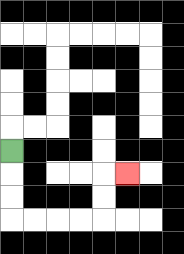{'start': '[0, 6]', 'end': '[5, 7]', 'path_directions': 'D,D,D,R,R,R,R,U,U,R', 'path_coordinates': '[[0, 6], [0, 7], [0, 8], [0, 9], [1, 9], [2, 9], [3, 9], [4, 9], [4, 8], [4, 7], [5, 7]]'}